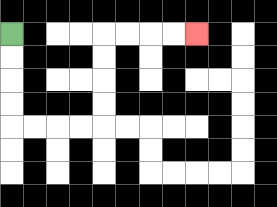{'start': '[0, 1]', 'end': '[8, 1]', 'path_directions': 'D,D,D,D,R,R,R,R,U,U,U,U,R,R,R,R', 'path_coordinates': '[[0, 1], [0, 2], [0, 3], [0, 4], [0, 5], [1, 5], [2, 5], [3, 5], [4, 5], [4, 4], [4, 3], [4, 2], [4, 1], [5, 1], [6, 1], [7, 1], [8, 1]]'}